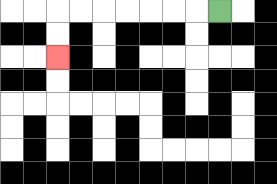{'start': '[9, 0]', 'end': '[2, 2]', 'path_directions': 'L,L,L,L,L,L,L,D,D', 'path_coordinates': '[[9, 0], [8, 0], [7, 0], [6, 0], [5, 0], [4, 0], [3, 0], [2, 0], [2, 1], [2, 2]]'}